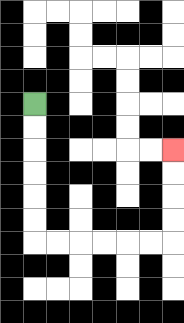{'start': '[1, 4]', 'end': '[7, 6]', 'path_directions': 'D,D,D,D,D,D,R,R,R,R,R,R,U,U,U,U', 'path_coordinates': '[[1, 4], [1, 5], [1, 6], [1, 7], [1, 8], [1, 9], [1, 10], [2, 10], [3, 10], [4, 10], [5, 10], [6, 10], [7, 10], [7, 9], [7, 8], [7, 7], [7, 6]]'}